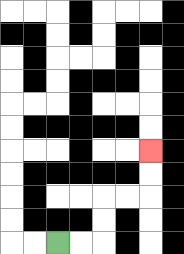{'start': '[2, 10]', 'end': '[6, 6]', 'path_directions': 'R,R,U,U,R,R,U,U', 'path_coordinates': '[[2, 10], [3, 10], [4, 10], [4, 9], [4, 8], [5, 8], [6, 8], [6, 7], [6, 6]]'}